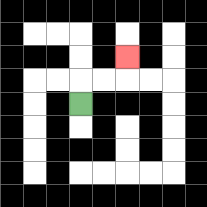{'start': '[3, 4]', 'end': '[5, 2]', 'path_directions': 'U,R,R,U', 'path_coordinates': '[[3, 4], [3, 3], [4, 3], [5, 3], [5, 2]]'}